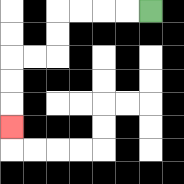{'start': '[6, 0]', 'end': '[0, 5]', 'path_directions': 'L,L,L,L,D,D,L,L,D,D,D', 'path_coordinates': '[[6, 0], [5, 0], [4, 0], [3, 0], [2, 0], [2, 1], [2, 2], [1, 2], [0, 2], [0, 3], [0, 4], [0, 5]]'}